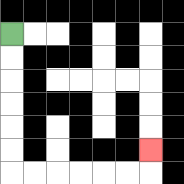{'start': '[0, 1]', 'end': '[6, 6]', 'path_directions': 'D,D,D,D,D,D,R,R,R,R,R,R,U', 'path_coordinates': '[[0, 1], [0, 2], [0, 3], [0, 4], [0, 5], [0, 6], [0, 7], [1, 7], [2, 7], [3, 7], [4, 7], [5, 7], [6, 7], [6, 6]]'}